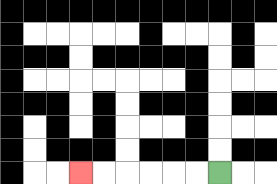{'start': '[9, 7]', 'end': '[3, 7]', 'path_directions': 'L,L,L,L,L,L', 'path_coordinates': '[[9, 7], [8, 7], [7, 7], [6, 7], [5, 7], [4, 7], [3, 7]]'}